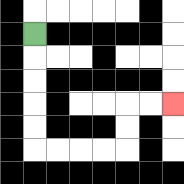{'start': '[1, 1]', 'end': '[7, 4]', 'path_directions': 'D,D,D,D,D,R,R,R,R,U,U,R,R', 'path_coordinates': '[[1, 1], [1, 2], [1, 3], [1, 4], [1, 5], [1, 6], [2, 6], [3, 6], [4, 6], [5, 6], [5, 5], [5, 4], [6, 4], [7, 4]]'}